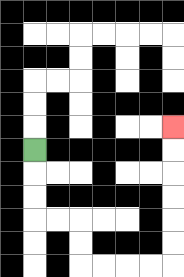{'start': '[1, 6]', 'end': '[7, 5]', 'path_directions': 'D,D,D,R,R,D,D,R,R,R,R,U,U,U,U,U,U', 'path_coordinates': '[[1, 6], [1, 7], [1, 8], [1, 9], [2, 9], [3, 9], [3, 10], [3, 11], [4, 11], [5, 11], [6, 11], [7, 11], [7, 10], [7, 9], [7, 8], [7, 7], [7, 6], [7, 5]]'}